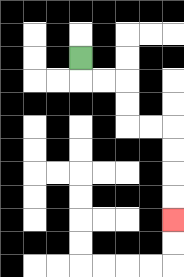{'start': '[3, 2]', 'end': '[7, 9]', 'path_directions': 'D,R,R,D,D,R,R,D,D,D,D', 'path_coordinates': '[[3, 2], [3, 3], [4, 3], [5, 3], [5, 4], [5, 5], [6, 5], [7, 5], [7, 6], [7, 7], [7, 8], [7, 9]]'}